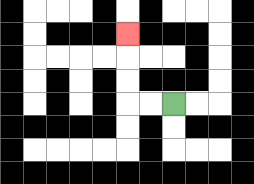{'start': '[7, 4]', 'end': '[5, 1]', 'path_directions': 'L,L,U,U,U', 'path_coordinates': '[[7, 4], [6, 4], [5, 4], [5, 3], [5, 2], [5, 1]]'}